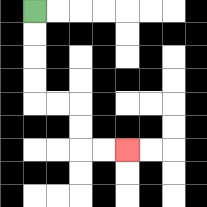{'start': '[1, 0]', 'end': '[5, 6]', 'path_directions': 'D,D,D,D,R,R,D,D,R,R', 'path_coordinates': '[[1, 0], [1, 1], [1, 2], [1, 3], [1, 4], [2, 4], [3, 4], [3, 5], [3, 6], [4, 6], [5, 6]]'}